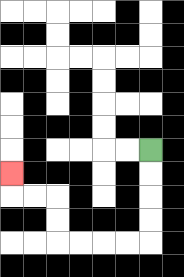{'start': '[6, 6]', 'end': '[0, 7]', 'path_directions': 'D,D,D,D,L,L,L,L,U,U,L,L,U', 'path_coordinates': '[[6, 6], [6, 7], [6, 8], [6, 9], [6, 10], [5, 10], [4, 10], [3, 10], [2, 10], [2, 9], [2, 8], [1, 8], [0, 8], [0, 7]]'}